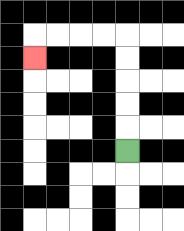{'start': '[5, 6]', 'end': '[1, 2]', 'path_directions': 'U,U,U,U,U,L,L,L,L,D', 'path_coordinates': '[[5, 6], [5, 5], [5, 4], [5, 3], [5, 2], [5, 1], [4, 1], [3, 1], [2, 1], [1, 1], [1, 2]]'}